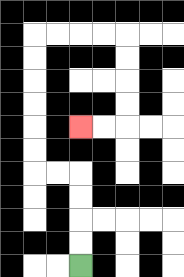{'start': '[3, 11]', 'end': '[3, 5]', 'path_directions': 'U,U,U,U,L,L,U,U,U,U,U,U,R,R,R,R,D,D,D,D,L,L', 'path_coordinates': '[[3, 11], [3, 10], [3, 9], [3, 8], [3, 7], [2, 7], [1, 7], [1, 6], [1, 5], [1, 4], [1, 3], [1, 2], [1, 1], [2, 1], [3, 1], [4, 1], [5, 1], [5, 2], [5, 3], [5, 4], [5, 5], [4, 5], [3, 5]]'}